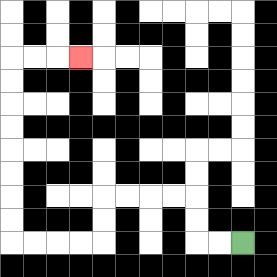{'start': '[10, 10]', 'end': '[3, 2]', 'path_directions': 'L,L,U,U,L,L,L,L,D,D,L,L,L,L,U,U,U,U,U,U,U,U,R,R,R', 'path_coordinates': '[[10, 10], [9, 10], [8, 10], [8, 9], [8, 8], [7, 8], [6, 8], [5, 8], [4, 8], [4, 9], [4, 10], [3, 10], [2, 10], [1, 10], [0, 10], [0, 9], [0, 8], [0, 7], [0, 6], [0, 5], [0, 4], [0, 3], [0, 2], [1, 2], [2, 2], [3, 2]]'}